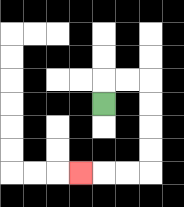{'start': '[4, 4]', 'end': '[3, 7]', 'path_directions': 'U,R,R,D,D,D,D,L,L,L', 'path_coordinates': '[[4, 4], [4, 3], [5, 3], [6, 3], [6, 4], [6, 5], [6, 6], [6, 7], [5, 7], [4, 7], [3, 7]]'}